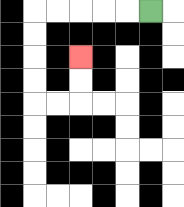{'start': '[6, 0]', 'end': '[3, 2]', 'path_directions': 'L,L,L,L,L,D,D,D,D,R,R,U,U', 'path_coordinates': '[[6, 0], [5, 0], [4, 0], [3, 0], [2, 0], [1, 0], [1, 1], [1, 2], [1, 3], [1, 4], [2, 4], [3, 4], [3, 3], [3, 2]]'}